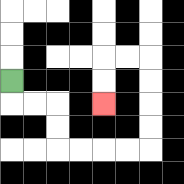{'start': '[0, 3]', 'end': '[4, 4]', 'path_directions': 'D,R,R,D,D,R,R,R,R,U,U,U,U,L,L,D,D', 'path_coordinates': '[[0, 3], [0, 4], [1, 4], [2, 4], [2, 5], [2, 6], [3, 6], [4, 6], [5, 6], [6, 6], [6, 5], [6, 4], [6, 3], [6, 2], [5, 2], [4, 2], [4, 3], [4, 4]]'}